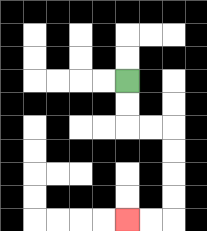{'start': '[5, 3]', 'end': '[5, 9]', 'path_directions': 'D,D,R,R,D,D,D,D,L,L', 'path_coordinates': '[[5, 3], [5, 4], [5, 5], [6, 5], [7, 5], [7, 6], [7, 7], [7, 8], [7, 9], [6, 9], [5, 9]]'}